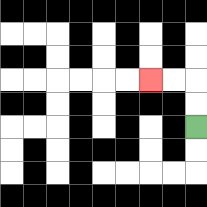{'start': '[8, 5]', 'end': '[6, 3]', 'path_directions': 'U,U,L,L', 'path_coordinates': '[[8, 5], [8, 4], [8, 3], [7, 3], [6, 3]]'}